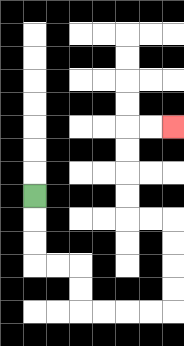{'start': '[1, 8]', 'end': '[7, 5]', 'path_directions': 'D,D,D,R,R,D,D,R,R,R,R,U,U,U,U,L,L,U,U,U,U,R,R', 'path_coordinates': '[[1, 8], [1, 9], [1, 10], [1, 11], [2, 11], [3, 11], [3, 12], [3, 13], [4, 13], [5, 13], [6, 13], [7, 13], [7, 12], [7, 11], [7, 10], [7, 9], [6, 9], [5, 9], [5, 8], [5, 7], [5, 6], [5, 5], [6, 5], [7, 5]]'}